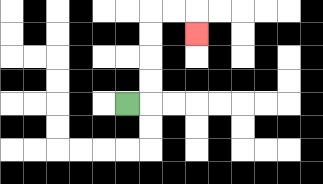{'start': '[5, 4]', 'end': '[8, 1]', 'path_directions': 'R,U,U,U,U,R,R,D', 'path_coordinates': '[[5, 4], [6, 4], [6, 3], [6, 2], [6, 1], [6, 0], [7, 0], [8, 0], [8, 1]]'}